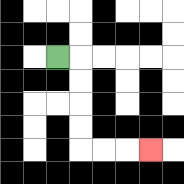{'start': '[2, 2]', 'end': '[6, 6]', 'path_directions': 'R,D,D,D,D,R,R,R', 'path_coordinates': '[[2, 2], [3, 2], [3, 3], [3, 4], [3, 5], [3, 6], [4, 6], [5, 6], [6, 6]]'}